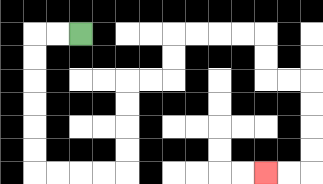{'start': '[3, 1]', 'end': '[11, 7]', 'path_directions': 'L,L,D,D,D,D,D,D,R,R,R,R,U,U,U,U,R,R,U,U,R,R,R,R,D,D,R,R,D,D,D,D,L,L', 'path_coordinates': '[[3, 1], [2, 1], [1, 1], [1, 2], [1, 3], [1, 4], [1, 5], [1, 6], [1, 7], [2, 7], [3, 7], [4, 7], [5, 7], [5, 6], [5, 5], [5, 4], [5, 3], [6, 3], [7, 3], [7, 2], [7, 1], [8, 1], [9, 1], [10, 1], [11, 1], [11, 2], [11, 3], [12, 3], [13, 3], [13, 4], [13, 5], [13, 6], [13, 7], [12, 7], [11, 7]]'}